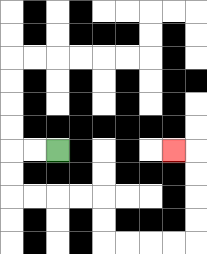{'start': '[2, 6]', 'end': '[7, 6]', 'path_directions': 'L,L,D,D,R,R,R,R,D,D,R,R,R,R,U,U,U,U,L', 'path_coordinates': '[[2, 6], [1, 6], [0, 6], [0, 7], [0, 8], [1, 8], [2, 8], [3, 8], [4, 8], [4, 9], [4, 10], [5, 10], [6, 10], [7, 10], [8, 10], [8, 9], [8, 8], [8, 7], [8, 6], [7, 6]]'}